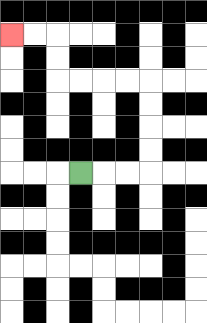{'start': '[3, 7]', 'end': '[0, 1]', 'path_directions': 'R,R,R,U,U,U,U,L,L,L,L,U,U,L,L', 'path_coordinates': '[[3, 7], [4, 7], [5, 7], [6, 7], [6, 6], [6, 5], [6, 4], [6, 3], [5, 3], [4, 3], [3, 3], [2, 3], [2, 2], [2, 1], [1, 1], [0, 1]]'}